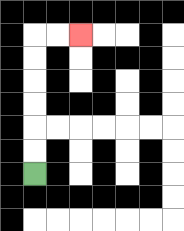{'start': '[1, 7]', 'end': '[3, 1]', 'path_directions': 'U,U,U,U,U,U,R,R', 'path_coordinates': '[[1, 7], [1, 6], [1, 5], [1, 4], [1, 3], [1, 2], [1, 1], [2, 1], [3, 1]]'}